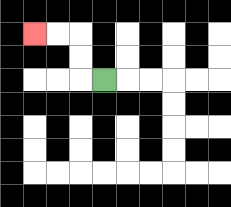{'start': '[4, 3]', 'end': '[1, 1]', 'path_directions': 'L,U,U,L,L', 'path_coordinates': '[[4, 3], [3, 3], [3, 2], [3, 1], [2, 1], [1, 1]]'}